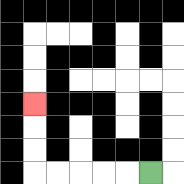{'start': '[6, 7]', 'end': '[1, 4]', 'path_directions': 'L,L,L,L,L,U,U,U', 'path_coordinates': '[[6, 7], [5, 7], [4, 7], [3, 7], [2, 7], [1, 7], [1, 6], [1, 5], [1, 4]]'}